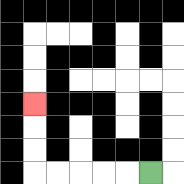{'start': '[6, 7]', 'end': '[1, 4]', 'path_directions': 'L,L,L,L,L,U,U,U', 'path_coordinates': '[[6, 7], [5, 7], [4, 7], [3, 7], [2, 7], [1, 7], [1, 6], [1, 5], [1, 4]]'}